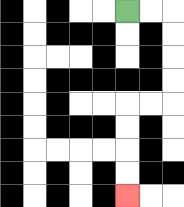{'start': '[5, 0]', 'end': '[5, 8]', 'path_directions': 'R,R,D,D,D,D,L,L,D,D,D,D', 'path_coordinates': '[[5, 0], [6, 0], [7, 0], [7, 1], [7, 2], [7, 3], [7, 4], [6, 4], [5, 4], [5, 5], [5, 6], [5, 7], [5, 8]]'}